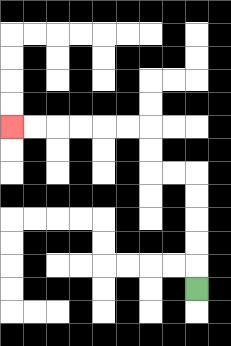{'start': '[8, 12]', 'end': '[0, 5]', 'path_directions': 'U,U,U,U,U,L,L,U,U,L,L,L,L,L,L', 'path_coordinates': '[[8, 12], [8, 11], [8, 10], [8, 9], [8, 8], [8, 7], [7, 7], [6, 7], [6, 6], [6, 5], [5, 5], [4, 5], [3, 5], [2, 5], [1, 5], [0, 5]]'}